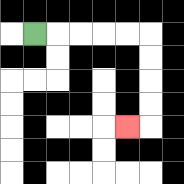{'start': '[1, 1]', 'end': '[5, 5]', 'path_directions': 'R,R,R,R,R,D,D,D,D,L', 'path_coordinates': '[[1, 1], [2, 1], [3, 1], [4, 1], [5, 1], [6, 1], [6, 2], [6, 3], [6, 4], [6, 5], [5, 5]]'}